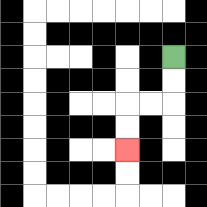{'start': '[7, 2]', 'end': '[5, 6]', 'path_directions': 'D,D,L,L,D,D', 'path_coordinates': '[[7, 2], [7, 3], [7, 4], [6, 4], [5, 4], [5, 5], [5, 6]]'}